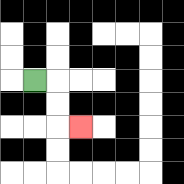{'start': '[1, 3]', 'end': '[3, 5]', 'path_directions': 'R,D,D,R', 'path_coordinates': '[[1, 3], [2, 3], [2, 4], [2, 5], [3, 5]]'}